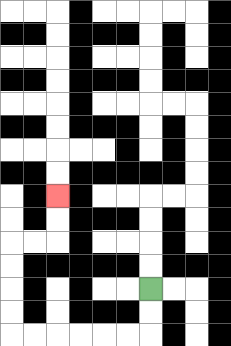{'start': '[6, 12]', 'end': '[2, 8]', 'path_directions': 'D,D,L,L,L,L,L,L,U,U,U,U,R,R,U,U', 'path_coordinates': '[[6, 12], [6, 13], [6, 14], [5, 14], [4, 14], [3, 14], [2, 14], [1, 14], [0, 14], [0, 13], [0, 12], [0, 11], [0, 10], [1, 10], [2, 10], [2, 9], [2, 8]]'}